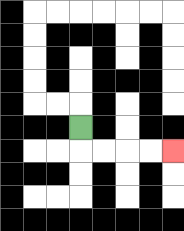{'start': '[3, 5]', 'end': '[7, 6]', 'path_directions': 'D,R,R,R,R', 'path_coordinates': '[[3, 5], [3, 6], [4, 6], [5, 6], [6, 6], [7, 6]]'}